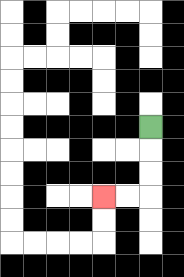{'start': '[6, 5]', 'end': '[4, 8]', 'path_directions': 'D,D,D,L,L', 'path_coordinates': '[[6, 5], [6, 6], [6, 7], [6, 8], [5, 8], [4, 8]]'}